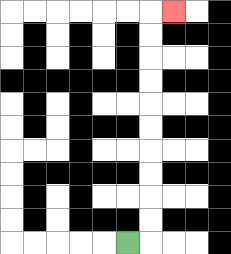{'start': '[5, 10]', 'end': '[7, 0]', 'path_directions': 'R,U,U,U,U,U,U,U,U,U,U,R', 'path_coordinates': '[[5, 10], [6, 10], [6, 9], [6, 8], [6, 7], [6, 6], [6, 5], [6, 4], [6, 3], [6, 2], [6, 1], [6, 0], [7, 0]]'}